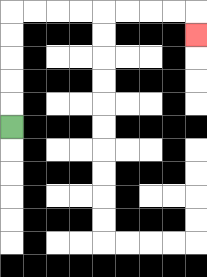{'start': '[0, 5]', 'end': '[8, 1]', 'path_directions': 'U,U,U,U,U,R,R,R,R,R,R,R,R,D', 'path_coordinates': '[[0, 5], [0, 4], [0, 3], [0, 2], [0, 1], [0, 0], [1, 0], [2, 0], [3, 0], [4, 0], [5, 0], [6, 0], [7, 0], [8, 0], [8, 1]]'}